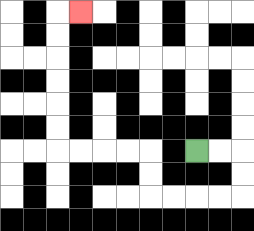{'start': '[8, 6]', 'end': '[3, 0]', 'path_directions': 'R,R,D,D,L,L,L,L,U,U,L,L,L,L,U,U,U,U,U,U,R', 'path_coordinates': '[[8, 6], [9, 6], [10, 6], [10, 7], [10, 8], [9, 8], [8, 8], [7, 8], [6, 8], [6, 7], [6, 6], [5, 6], [4, 6], [3, 6], [2, 6], [2, 5], [2, 4], [2, 3], [2, 2], [2, 1], [2, 0], [3, 0]]'}